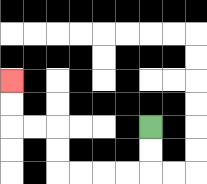{'start': '[6, 5]', 'end': '[0, 3]', 'path_directions': 'D,D,L,L,L,L,U,U,L,L,U,U', 'path_coordinates': '[[6, 5], [6, 6], [6, 7], [5, 7], [4, 7], [3, 7], [2, 7], [2, 6], [2, 5], [1, 5], [0, 5], [0, 4], [0, 3]]'}